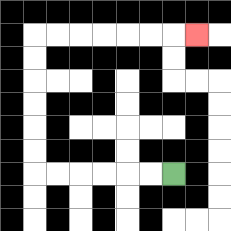{'start': '[7, 7]', 'end': '[8, 1]', 'path_directions': 'L,L,L,L,L,L,U,U,U,U,U,U,R,R,R,R,R,R,R', 'path_coordinates': '[[7, 7], [6, 7], [5, 7], [4, 7], [3, 7], [2, 7], [1, 7], [1, 6], [1, 5], [1, 4], [1, 3], [1, 2], [1, 1], [2, 1], [3, 1], [4, 1], [5, 1], [6, 1], [7, 1], [8, 1]]'}